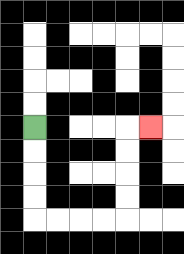{'start': '[1, 5]', 'end': '[6, 5]', 'path_directions': 'D,D,D,D,R,R,R,R,U,U,U,U,R', 'path_coordinates': '[[1, 5], [1, 6], [1, 7], [1, 8], [1, 9], [2, 9], [3, 9], [4, 9], [5, 9], [5, 8], [5, 7], [5, 6], [5, 5], [6, 5]]'}